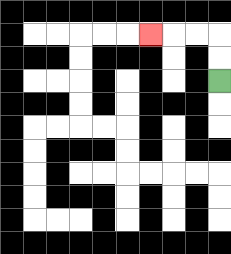{'start': '[9, 3]', 'end': '[6, 1]', 'path_directions': 'U,U,L,L,L', 'path_coordinates': '[[9, 3], [9, 2], [9, 1], [8, 1], [7, 1], [6, 1]]'}